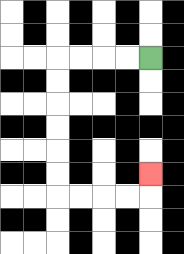{'start': '[6, 2]', 'end': '[6, 7]', 'path_directions': 'L,L,L,L,D,D,D,D,D,D,R,R,R,R,U', 'path_coordinates': '[[6, 2], [5, 2], [4, 2], [3, 2], [2, 2], [2, 3], [2, 4], [2, 5], [2, 6], [2, 7], [2, 8], [3, 8], [4, 8], [5, 8], [6, 8], [6, 7]]'}